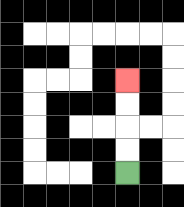{'start': '[5, 7]', 'end': '[5, 3]', 'path_directions': 'U,U,U,U', 'path_coordinates': '[[5, 7], [5, 6], [5, 5], [5, 4], [5, 3]]'}